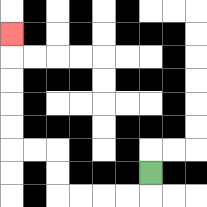{'start': '[6, 7]', 'end': '[0, 1]', 'path_directions': 'D,L,L,L,L,U,U,L,L,U,U,U,U,U', 'path_coordinates': '[[6, 7], [6, 8], [5, 8], [4, 8], [3, 8], [2, 8], [2, 7], [2, 6], [1, 6], [0, 6], [0, 5], [0, 4], [0, 3], [0, 2], [0, 1]]'}